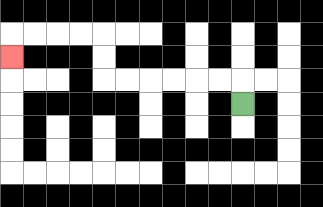{'start': '[10, 4]', 'end': '[0, 2]', 'path_directions': 'U,L,L,L,L,L,L,U,U,L,L,L,L,D', 'path_coordinates': '[[10, 4], [10, 3], [9, 3], [8, 3], [7, 3], [6, 3], [5, 3], [4, 3], [4, 2], [4, 1], [3, 1], [2, 1], [1, 1], [0, 1], [0, 2]]'}